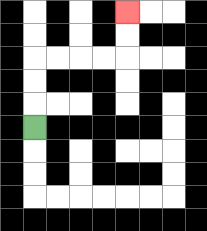{'start': '[1, 5]', 'end': '[5, 0]', 'path_directions': 'U,U,U,R,R,R,R,U,U', 'path_coordinates': '[[1, 5], [1, 4], [1, 3], [1, 2], [2, 2], [3, 2], [4, 2], [5, 2], [5, 1], [5, 0]]'}